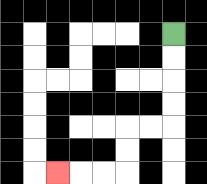{'start': '[7, 1]', 'end': '[2, 7]', 'path_directions': 'D,D,D,D,L,L,D,D,L,L,L', 'path_coordinates': '[[7, 1], [7, 2], [7, 3], [7, 4], [7, 5], [6, 5], [5, 5], [5, 6], [5, 7], [4, 7], [3, 7], [2, 7]]'}